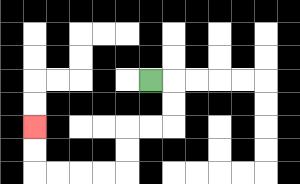{'start': '[6, 3]', 'end': '[1, 5]', 'path_directions': 'R,D,D,L,L,D,D,L,L,L,L,U,U', 'path_coordinates': '[[6, 3], [7, 3], [7, 4], [7, 5], [6, 5], [5, 5], [5, 6], [5, 7], [4, 7], [3, 7], [2, 7], [1, 7], [1, 6], [1, 5]]'}